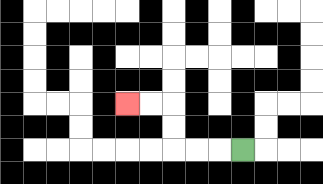{'start': '[10, 6]', 'end': '[5, 4]', 'path_directions': 'L,L,L,U,U,L,L', 'path_coordinates': '[[10, 6], [9, 6], [8, 6], [7, 6], [7, 5], [7, 4], [6, 4], [5, 4]]'}